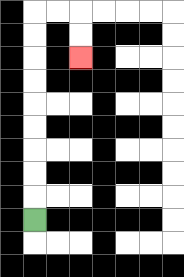{'start': '[1, 9]', 'end': '[3, 2]', 'path_directions': 'U,U,U,U,U,U,U,U,U,R,R,D,D', 'path_coordinates': '[[1, 9], [1, 8], [1, 7], [1, 6], [1, 5], [1, 4], [1, 3], [1, 2], [1, 1], [1, 0], [2, 0], [3, 0], [3, 1], [3, 2]]'}